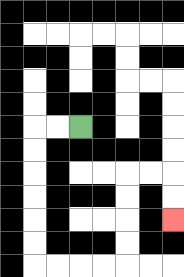{'start': '[3, 5]', 'end': '[7, 9]', 'path_directions': 'L,L,D,D,D,D,D,D,R,R,R,R,U,U,U,U,R,R,D,D', 'path_coordinates': '[[3, 5], [2, 5], [1, 5], [1, 6], [1, 7], [1, 8], [1, 9], [1, 10], [1, 11], [2, 11], [3, 11], [4, 11], [5, 11], [5, 10], [5, 9], [5, 8], [5, 7], [6, 7], [7, 7], [7, 8], [7, 9]]'}